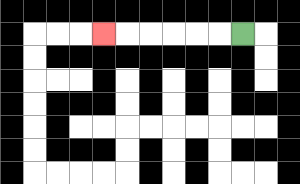{'start': '[10, 1]', 'end': '[4, 1]', 'path_directions': 'L,L,L,L,L,L', 'path_coordinates': '[[10, 1], [9, 1], [8, 1], [7, 1], [6, 1], [5, 1], [4, 1]]'}